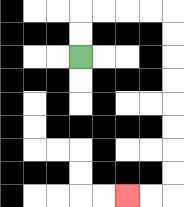{'start': '[3, 2]', 'end': '[5, 8]', 'path_directions': 'U,U,R,R,R,R,D,D,D,D,D,D,D,D,L,L', 'path_coordinates': '[[3, 2], [3, 1], [3, 0], [4, 0], [5, 0], [6, 0], [7, 0], [7, 1], [7, 2], [7, 3], [7, 4], [7, 5], [7, 6], [7, 7], [7, 8], [6, 8], [5, 8]]'}